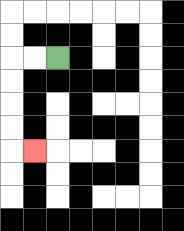{'start': '[2, 2]', 'end': '[1, 6]', 'path_directions': 'L,L,D,D,D,D,R', 'path_coordinates': '[[2, 2], [1, 2], [0, 2], [0, 3], [0, 4], [0, 5], [0, 6], [1, 6]]'}